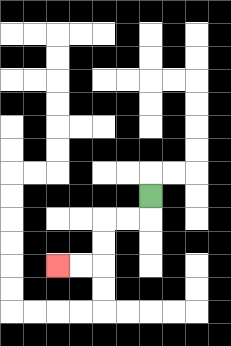{'start': '[6, 8]', 'end': '[2, 11]', 'path_directions': 'D,L,L,D,D,L,L', 'path_coordinates': '[[6, 8], [6, 9], [5, 9], [4, 9], [4, 10], [4, 11], [3, 11], [2, 11]]'}